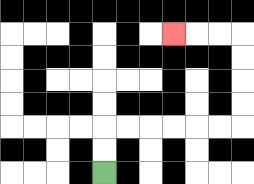{'start': '[4, 7]', 'end': '[7, 1]', 'path_directions': 'U,U,R,R,R,R,R,R,U,U,U,U,L,L,L', 'path_coordinates': '[[4, 7], [4, 6], [4, 5], [5, 5], [6, 5], [7, 5], [8, 5], [9, 5], [10, 5], [10, 4], [10, 3], [10, 2], [10, 1], [9, 1], [8, 1], [7, 1]]'}